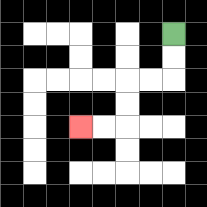{'start': '[7, 1]', 'end': '[3, 5]', 'path_directions': 'D,D,L,L,D,D,L,L', 'path_coordinates': '[[7, 1], [7, 2], [7, 3], [6, 3], [5, 3], [5, 4], [5, 5], [4, 5], [3, 5]]'}